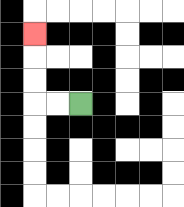{'start': '[3, 4]', 'end': '[1, 1]', 'path_directions': 'L,L,U,U,U', 'path_coordinates': '[[3, 4], [2, 4], [1, 4], [1, 3], [1, 2], [1, 1]]'}